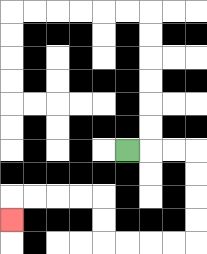{'start': '[5, 6]', 'end': '[0, 9]', 'path_directions': 'R,R,R,D,D,D,D,L,L,L,L,U,U,L,L,L,L,D', 'path_coordinates': '[[5, 6], [6, 6], [7, 6], [8, 6], [8, 7], [8, 8], [8, 9], [8, 10], [7, 10], [6, 10], [5, 10], [4, 10], [4, 9], [4, 8], [3, 8], [2, 8], [1, 8], [0, 8], [0, 9]]'}